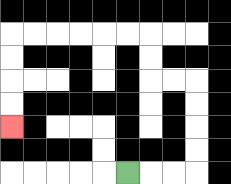{'start': '[5, 7]', 'end': '[0, 5]', 'path_directions': 'R,R,R,U,U,U,U,L,L,U,U,L,L,L,L,L,L,D,D,D,D', 'path_coordinates': '[[5, 7], [6, 7], [7, 7], [8, 7], [8, 6], [8, 5], [8, 4], [8, 3], [7, 3], [6, 3], [6, 2], [6, 1], [5, 1], [4, 1], [3, 1], [2, 1], [1, 1], [0, 1], [0, 2], [0, 3], [0, 4], [0, 5]]'}